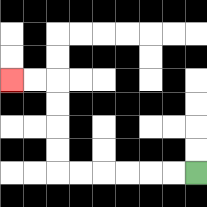{'start': '[8, 7]', 'end': '[0, 3]', 'path_directions': 'L,L,L,L,L,L,U,U,U,U,L,L', 'path_coordinates': '[[8, 7], [7, 7], [6, 7], [5, 7], [4, 7], [3, 7], [2, 7], [2, 6], [2, 5], [2, 4], [2, 3], [1, 3], [0, 3]]'}